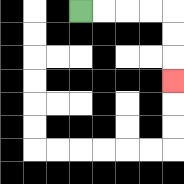{'start': '[3, 0]', 'end': '[7, 3]', 'path_directions': 'R,R,R,R,D,D,D', 'path_coordinates': '[[3, 0], [4, 0], [5, 0], [6, 0], [7, 0], [7, 1], [7, 2], [7, 3]]'}